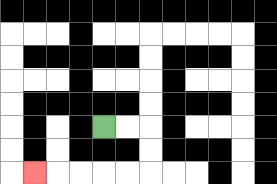{'start': '[4, 5]', 'end': '[1, 7]', 'path_directions': 'R,R,D,D,L,L,L,L,L', 'path_coordinates': '[[4, 5], [5, 5], [6, 5], [6, 6], [6, 7], [5, 7], [4, 7], [3, 7], [2, 7], [1, 7]]'}